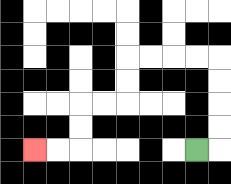{'start': '[8, 6]', 'end': '[1, 6]', 'path_directions': 'R,U,U,U,U,L,L,L,L,D,D,L,L,D,D,L,L', 'path_coordinates': '[[8, 6], [9, 6], [9, 5], [9, 4], [9, 3], [9, 2], [8, 2], [7, 2], [6, 2], [5, 2], [5, 3], [5, 4], [4, 4], [3, 4], [3, 5], [3, 6], [2, 6], [1, 6]]'}